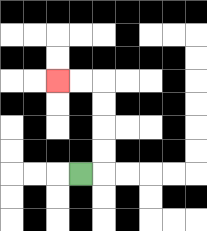{'start': '[3, 7]', 'end': '[2, 3]', 'path_directions': 'R,U,U,U,U,L,L', 'path_coordinates': '[[3, 7], [4, 7], [4, 6], [4, 5], [4, 4], [4, 3], [3, 3], [2, 3]]'}